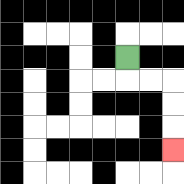{'start': '[5, 2]', 'end': '[7, 6]', 'path_directions': 'D,R,R,D,D,D', 'path_coordinates': '[[5, 2], [5, 3], [6, 3], [7, 3], [7, 4], [7, 5], [7, 6]]'}